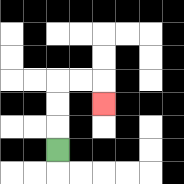{'start': '[2, 6]', 'end': '[4, 4]', 'path_directions': 'U,U,U,R,R,D', 'path_coordinates': '[[2, 6], [2, 5], [2, 4], [2, 3], [3, 3], [4, 3], [4, 4]]'}